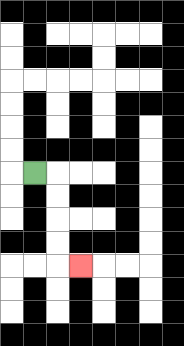{'start': '[1, 7]', 'end': '[3, 11]', 'path_directions': 'R,D,D,D,D,R', 'path_coordinates': '[[1, 7], [2, 7], [2, 8], [2, 9], [2, 10], [2, 11], [3, 11]]'}